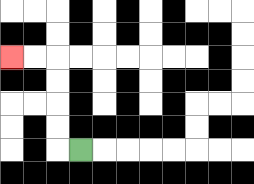{'start': '[3, 6]', 'end': '[0, 2]', 'path_directions': 'L,U,U,U,U,L,L', 'path_coordinates': '[[3, 6], [2, 6], [2, 5], [2, 4], [2, 3], [2, 2], [1, 2], [0, 2]]'}